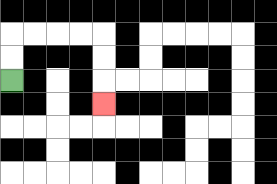{'start': '[0, 3]', 'end': '[4, 4]', 'path_directions': 'U,U,R,R,R,R,D,D,D', 'path_coordinates': '[[0, 3], [0, 2], [0, 1], [1, 1], [2, 1], [3, 1], [4, 1], [4, 2], [4, 3], [4, 4]]'}